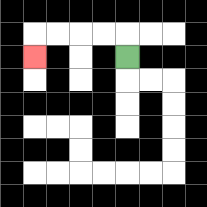{'start': '[5, 2]', 'end': '[1, 2]', 'path_directions': 'U,L,L,L,L,D', 'path_coordinates': '[[5, 2], [5, 1], [4, 1], [3, 1], [2, 1], [1, 1], [1, 2]]'}